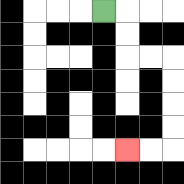{'start': '[4, 0]', 'end': '[5, 6]', 'path_directions': 'R,D,D,R,R,D,D,D,D,L,L', 'path_coordinates': '[[4, 0], [5, 0], [5, 1], [5, 2], [6, 2], [7, 2], [7, 3], [7, 4], [7, 5], [7, 6], [6, 6], [5, 6]]'}